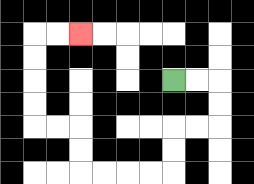{'start': '[7, 3]', 'end': '[3, 1]', 'path_directions': 'R,R,D,D,L,L,D,D,L,L,L,L,U,U,L,L,U,U,U,U,R,R', 'path_coordinates': '[[7, 3], [8, 3], [9, 3], [9, 4], [9, 5], [8, 5], [7, 5], [7, 6], [7, 7], [6, 7], [5, 7], [4, 7], [3, 7], [3, 6], [3, 5], [2, 5], [1, 5], [1, 4], [1, 3], [1, 2], [1, 1], [2, 1], [3, 1]]'}